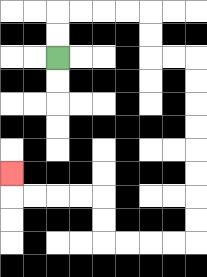{'start': '[2, 2]', 'end': '[0, 7]', 'path_directions': 'U,U,R,R,R,R,D,D,R,R,D,D,D,D,D,D,D,D,L,L,L,L,U,U,L,L,L,L,U', 'path_coordinates': '[[2, 2], [2, 1], [2, 0], [3, 0], [4, 0], [5, 0], [6, 0], [6, 1], [6, 2], [7, 2], [8, 2], [8, 3], [8, 4], [8, 5], [8, 6], [8, 7], [8, 8], [8, 9], [8, 10], [7, 10], [6, 10], [5, 10], [4, 10], [4, 9], [4, 8], [3, 8], [2, 8], [1, 8], [0, 8], [0, 7]]'}